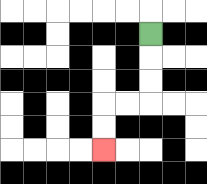{'start': '[6, 1]', 'end': '[4, 6]', 'path_directions': 'D,D,D,L,L,D,D', 'path_coordinates': '[[6, 1], [6, 2], [6, 3], [6, 4], [5, 4], [4, 4], [4, 5], [4, 6]]'}